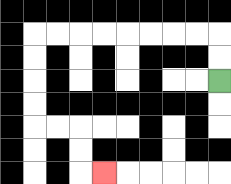{'start': '[9, 3]', 'end': '[4, 7]', 'path_directions': 'U,U,L,L,L,L,L,L,L,L,D,D,D,D,R,R,D,D,R', 'path_coordinates': '[[9, 3], [9, 2], [9, 1], [8, 1], [7, 1], [6, 1], [5, 1], [4, 1], [3, 1], [2, 1], [1, 1], [1, 2], [1, 3], [1, 4], [1, 5], [2, 5], [3, 5], [3, 6], [3, 7], [4, 7]]'}